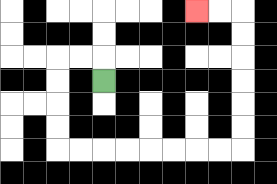{'start': '[4, 3]', 'end': '[8, 0]', 'path_directions': 'U,L,L,D,D,D,D,R,R,R,R,R,R,R,R,U,U,U,U,U,U,L,L', 'path_coordinates': '[[4, 3], [4, 2], [3, 2], [2, 2], [2, 3], [2, 4], [2, 5], [2, 6], [3, 6], [4, 6], [5, 6], [6, 6], [7, 6], [8, 6], [9, 6], [10, 6], [10, 5], [10, 4], [10, 3], [10, 2], [10, 1], [10, 0], [9, 0], [8, 0]]'}